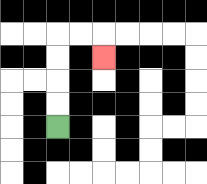{'start': '[2, 5]', 'end': '[4, 2]', 'path_directions': 'U,U,U,U,R,R,D', 'path_coordinates': '[[2, 5], [2, 4], [2, 3], [2, 2], [2, 1], [3, 1], [4, 1], [4, 2]]'}